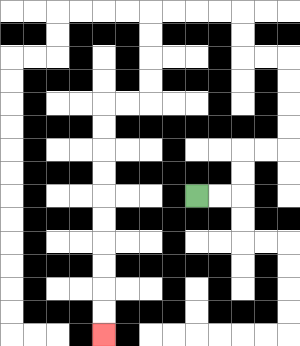{'start': '[8, 8]', 'end': '[4, 14]', 'path_directions': 'R,R,U,U,R,R,U,U,U,U,L,L,U,U,L,L,L,L,D,D,D,D,L,L,D,D,D,D,D,D,D,D,D,D', 'path_coordinates': '[[8, 8], [9, 8], [10, 8], [10, 7], [10, 6], [11, 6], [12, 6], [12, 5], [12, 4], [12, 3], [12, 2], [11, 2], [10, 2], [10, 1], [10, 0], [9, 0], [8, 0], [7, 0], [6, 0], [6, 1], [6, 2], [6, 3], [6, 4], [5, 4], [4, 4], [4, 5], [4, 6], [4, 7], [4, 8], [4, 9], [4, 10], [4, 11], [4, 12], [4, 13], [4, 14]]'}